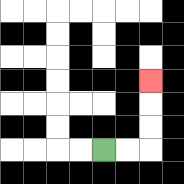{'start': '[4, 6]', 'end': '[6, 3]', 'path_directions': 'R,R,U,U,U', 'path_coordinates': '[[4, 6], [5, 6], [6, 6], [6, 5], [6, 4], [6, 3]]'}